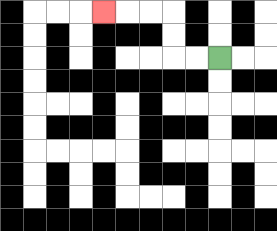{'start': '[9, 2]', 'end': '[4, 0]', 'path_directions': 'L,L,U,U,L,L,L', 'path_coordinates': '[[9, 2], [8, 2], [7, 2], [7, 1], [7, 0], [6, 0], [5, 0], [4, 0]]'}